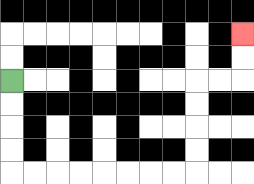{'start': '[0, 3]', 'end': '[10, 1]', 'path_directions': 'D,D,D,D,R,R,R,R,R,R,R,R,U,U,U,U,R,R,U,U', 'path_coordinates': '[[0, 3], [0, 4], [0, 5], [0, 6], [0, 7], [1, 7], [2, 7], [3, 7], [4, 7], [5, 7], [6, 7], [7, 7], [8, 7], [8, 6], [8, 5], [8, 4], [8, 3], [9, 3], [10, 3], [10, 2], [10, 1]]'}